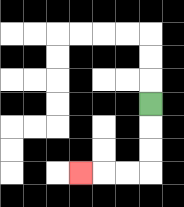{'start': '[6, 4]', 'end': '[3, 7]', 'path_directions': 'D,D,D,L,L,L', 'path_coordinates': '[[6, 4], [6, 5], [6, 6], [6, 7], [5, 7], [4, 7], [3, 7]]'}